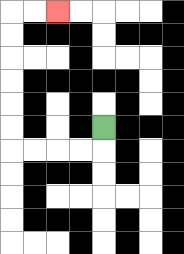{'start': '[4, 5]', 'end': '[2, 0]', 'path_directions': 'D,L,L,L,L,U,U,U,U,U,U,R,R', 'path_coordinates': '[[4, 5], [4, 6], [3, 6], [2, 6], [1, 6], [0, 6], [0, 5], [0, 4], [0, 3], [0, 2], [0, 1], [0, 0], [1, 0], [2, 0]]'}